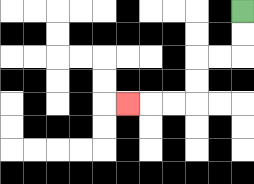{'start': '[10, 0]', 'end': '[5, 4]', 'path_directions': 'D,D,L,L,D,D,L,L,L', 'path_coordinates': '[[10, 0], [10, 1], [10, 2], [9, 2], [8, 2], [8, 3], [8, 4], [7, 4], [6, 4], [5, 4]]'}